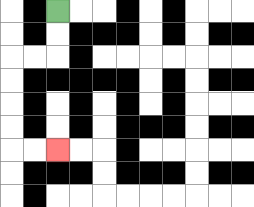{'start': '[2, 0]', 'end': '[2, 6]', 'path_directions': 'D,D,L,L,D,D,D,D,R,R', 'path_coordinates': '[[2, 0], [2, 1], [2, 2], [1, 2], [0, 2], [0, 3], [0, 4], [0, 5], [0, 6], [1, 6], [2, 6]]'}